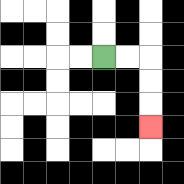{'start': '[4, 2]', 'end': '[6, 5]', 'path_directions': 'R,R,D,D,D', 'path_coordinates': '[[4, 2], [5, 2], [6, 2], [6, 3], [6, 4], [6, 5]]'}